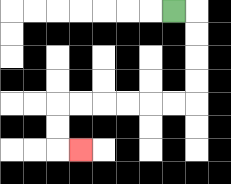{'start': '[7, 0]', 'end': '[3, 6]', 'path_directions': 'R,D,D,D,D,L,L,L,L,L,L,D,D,R', 'path_coordinates': '[[7, 0], [8, 0], [8, 1], [8, 2], [8, 3], [8, 4], [7, 4], [6, 4], [5, 4], [4, 4], [3, 4], [2, 4], [2, 5], [2, 6], [3, 6]]'}